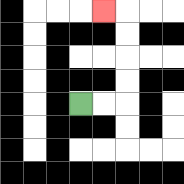{'start': '[3, 4]', 'end': '[4, 0]', 'path_directions': 'R,R,U,U,U,U,L', 'path_coordinates': '[[3, 4], [4, 4], [5, 4], [5, 3], [5, 2], [5, 1], [5, 0], [4, 0]]'}